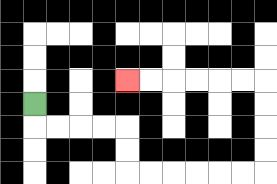{'start': '[1, 4]', 'end': '[5, 3]', 'path_directions': 'D,R,R,R,R,D,D,R,R,R,R,R,R,U,U,U,U,L,L,L,L,L,L', 'path_coordinates': '[[1, 4], [1, 5], [2, 5], [3, 5], [4, 5], [5, 5], [5, 6], [5, 7], [6, 7], [7, 7], [8, 7], [9, 7], [10, 7], [11, 7], [11, 6], [11, 5], [11, 4], [11, 3], [10, 3], [9, 3], [8, 3], [7, 3], [6, 3], [5, 3]]'}